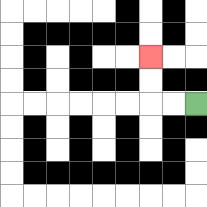{'start': '[8, 4]', 'end': '[6, 2]', 'path_directions': 'L,L,U,U', 'path_coordinates': '[[8, 4], [7, 4], [6, 4], [6, 3], [6, 2]]'}